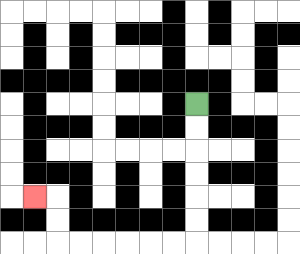{'start': '[8, 4]', 'end': '[1, 8]', 'path_directions': 'D,D,D,D,D,D,L,L,L,L,L,L,U,U,L', 'path_coordinates': '[[8, 4], [8, 5], [8, 6], [8, 7], [8, 8], [8, 9], [8, 10], [7, 10], [6, 10], [5, 10], [4, 10], [3, 10], [2, 10], [2, 9], [2, 8], [1, 8]]'}